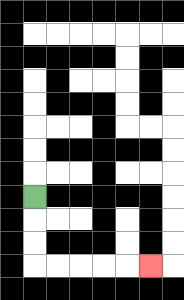{'start': '[1, 8]', 'end': '[6, 11]', 'path_directions': 'D,D,D,R,R,R,R,R', 'path_coordinates': '[[1, 8], [1, 9], [1, 10], [1, 11], [2, 11], [3, 11], [4, 11], [5, 11], [6, 11]]'}